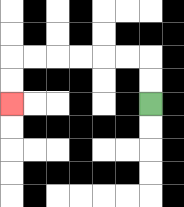{'start': '[6, 4]', 'end': '[0, 4]', 'path_directions': 'U,U,L,L,L,L,L,L,D,D', 'path_coordinates': '[[6, 4], [6, 3], [6, 2], [5, 2], [4, 2], [3, 2], [2, 2], [1, 2], [0, 2], [0, 3], [0, 4]]'}